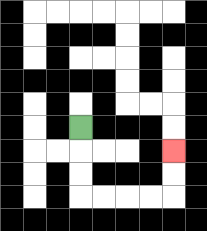{'start': '[3, 5]', 'end': '[7, 6]', 'path_directions': 'D,D,D,R,R,R,R,U,U', 'path_coordinates': '[[3, 5], [3, 6], [3, 7], [3, 8], [4, 8], [5, 8], [6, 8], [7, 8], [7, 7], [7, 6]]'}